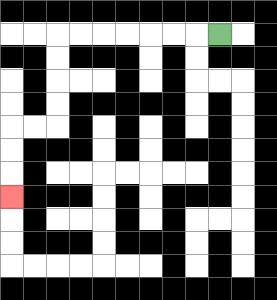{'start': '[9, 1]', 'end': '[0, 8]', 'path_directions': 'L,L,L,L,L,L,L,D,D,D,D,L,L,D,D,D', 'path_coordinates': '[[9, 1], [8, 1], [7, 1], [6, 1], [5, 1], [4, 1], [3, 1], [2, 1], [2, 2], [2, 3], [2, 4], [2, 5], [1, 5], [0, 5], [0, 6], [0, 7], [0, 8]]'}